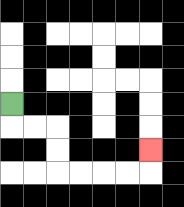{'start': '[0, 4]', 'end': '[6, 6]', 'path_directions': 'D,R,R,D,D,R,R,R,R,U', 'path_coordinates': '[[0, 4], [0, 5], [1, 5], [2, 5], [2, 6], [2, 7], [3, 7], [4, 7], [5, 7], [6, 7], [6, 6]]'}